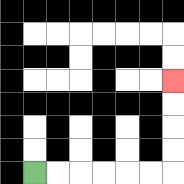{'start': '[1, 7]', 'end': '[7, 3]', 'path_directions': 'R,R,R,R,R,R,U,U,U,U', 'path_coordinates': '[[1, 7], [2, 7], [3, 7], [4, 7], [5, 7], [6, 7], [7, 7], [7, 6], [7, 5], [7, 4], [7, 3]]'}